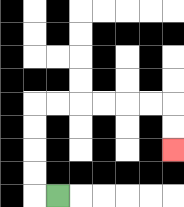{'start': '[2, 8]', 'end': '[7, 6]', 'path_directions': 'L,U,U,U,U,R,R,R,R,R,R,D,D', 'path_coordinates': '[[2, 8], [1, 8], [1, 7], [1, 6], [1, 5], [1, 4], [2, 4], [3, 4], [4, 4], [5, 4], [6, 4], [7, 4], [7, 5], [7, 6]]'}